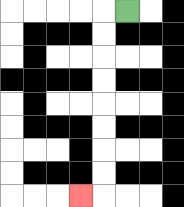{'start': '[5, 0]', 'end': '[3, 8]', 'path_directions': 'L,D,D,D,D,D,D,D,D,L', 'path_coordinates': '[[5, 0], [4, 0], [4, 1], [4, 2], [4, 3], [4, 4], [4, 5], [4, 6], [4, 7], [4, 8], [3, 8]]'}